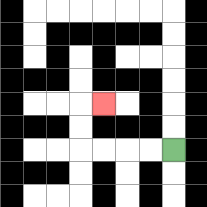{'start': '[7, 6]', 'end': '[4, 4]', 'path_directions': 'L,L,L,L,U,U,R', 'path_coordinates': '[[7, 6], [6, 6], [5, 6], [4, 6], [3, 6], [3, 5], [3, 4], [4, 4]]'}